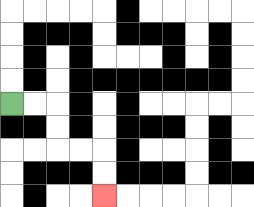{'start': '[0, 4]', 'end': '[4, 8]', 'path_directions': 'R,R,D,D,R,R,D,D', 'path_coordinates': '[[0, 4], [1, 4], [2, 4], [2, 5], [2, 6], [3, 6], [4, 6], [4, 7], [4, 8]]'}